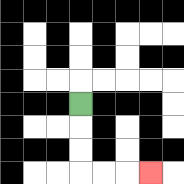{'start': '[3, 4]', 'end': '[6, 7]', 'path_directions': 'D,D,D,R,R,R', 'path_coordinates': '[[3, 4], [3, 5], [3, 6], [3, 7], [4, 7], [5, 7], [6, 7]]'}